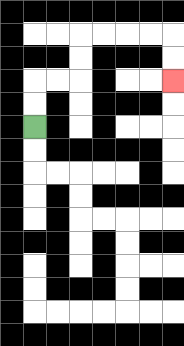{'start': '[1, 5]', 'end': '[7, 3]', 'path_directions': 'U,U,R,R,U,U,R,R,R,R,D,D', 'path_coordinates': '[[1, 5], [1, 4], [1, 3], [2, 3], [3, 3], [3, 2], [3, 1], [4, 1], [5, 1], [6, 1], [7, 1], [7, 2], [7, 3]]'}